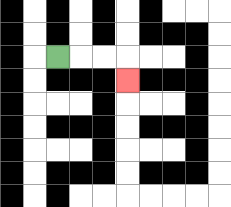{'start': '[2, 2]', 'end': '[5, 3]', 'path_directions': 'R,R,R,D', 'path_coordinates': '[[2, 2], [3, 2], [4, 2], [5, 2], [5, 3]]'}